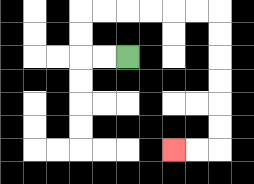{'start': '[5, 2]', 'end': '[7, 6]', 'path_directions': 'L,L,U,U,R,R,R,R,R,R,D,D,D,D,D,D,L,L', 'path_coordinates': '[[5, 2], [4, 2], [3, 2], [3, 1], [3, 0], [4, 0], [5, 0], [6, 0], [7, 0], [8, 0], [9, 0], [9, 1], [9, 2], [9, 3], [9, 4], [9, 5], [9, 6], [8, 6], [7, 6]]'}